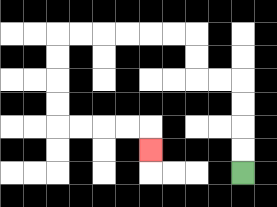{'start': '[10, 7]', 'end': '[6, 6]', 'path_directions': 'U,U,U,U,L,L,U,U,L,L,L,L,L,L,D,D,D,D,R,R,R,R,D', 'path_coordinates': '[[10, 7], [10, 6], [10, 5], [10, 4], [10, 3], [9, 3], [8, 3], [8, 2], [8, 1], [7, 1], [6, 1], [5, 1], [4, 1], [3, 1], [2, 1], [2, 2], [2, 3], [2, 4], [2, 5], [3, 5], [4, 5], [5, 5], [6, 5], [6, 6]]'}